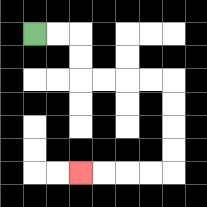{'start': '[1, 1]', 'end': '[3, 7]', 'path_directions': 'R,R,D,D,R,R,R,R,D,D,D,D,L,L,L,L', 'path_coordinates': '[[1, 1], [2, 1], [3, 1], [3, 2], [3, 3], [4, 3], [5, 3], [6, 3], [7, 3], [7, 4], [7, 5], [7, 6], [7, 7], [6, 7], [5, 7], [4, 7], [3, 7]]'}